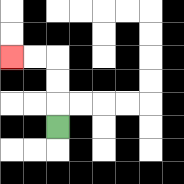{'start': '[2, 5]', 'end': '[0, 2]', 'path_directions': 'U,U,U,L,L', 'path_coordinates': '[[2, 5], [2, 4], [2, 3], [2, 2], [1, 2], [0, 2]]'}